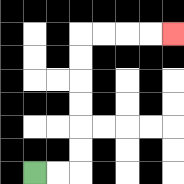{'start': '[1, 7]', 'end': '[7, 1]', 'path_directions': 'R,R,U,U,U,U,U,U,R,R,R,R', 'path_coordinates': '[[1, 7], [2, 7], [3, 7], [3, 6], [3, 5], [3, 4], [3, 3], [3, 2], [3, 1], [4, 1], [5, 1], [6, 1], [7, 1]]'}